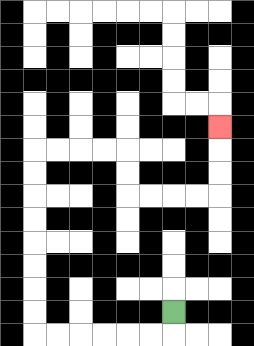{'start': '[7, 13]', 'end': '[9, 5]', 'path_directions': 'D,L,L,L,L,L,L,U,U,U,U,U,U,U,U,R,R,R,R,D,D,R,R,R,R,U,U,U', 'path_coordinates': '[[7, 13], [7, 14], [6, 14], [5, 14], [4, 14], [3, 14], [2, 14], [1, 14], [1, 13], [1, 12], [1, 11], [1, 10], [1, 9], [1, 8], [1, 7], [1, 6], [2, 6], [3, 6], [4, 6], [5, 6], [5, 7], [5, 8], [6, 8], [7, 8], [8, 8], [9, 8], [9, 7], [9, 6], [9, 5]]'}